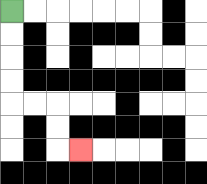{'start': '[0, 0]', 'end': '[3, 6]', 'path_directions': 'D,D,D,D,R,R,D,D,R', 'path_coordinates': '[[0, 0], [0, 1], [0, 2], [0, 3], [0, 4], [1, 4], [2, 4], [2, 5], [2, 6], [3, 6]]'}